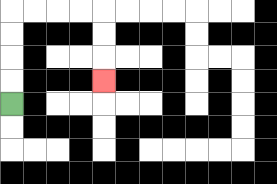{'start': '[0, 4]', 'end': '[4, 3]', 'path_directions': 'U,U,U,U,R,R,R,R,D,D,D', 'path_coordinates': '[[0, 4], [0, 3], [0, 2], [0, 1], [0, 0], [1, 0], [2, 0], [3, 0], [4, 0], [4, 1], [4, 2], [4, 3]]'}